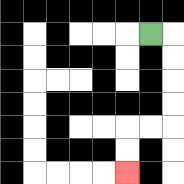{'start': '[6, 1]', 'end': '[5, 7]', 'path_directions': 'R,D,D,D,D,L,L,D,D', 'path_coordinates': '[[6, 1], [7, 1], [7, 2], [7, 3], [7, 4], [7, 5], [6, 5], [5, 5], [5, 6], [5, 7]]'}